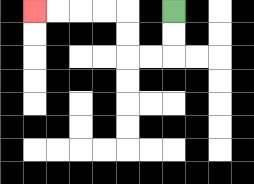{'start': '[7, 0]', 'end': '[1, 0]', 'path_directions': 'D,D,L,L,U,U,L,L,L,L', 'path_coordinates': '[[7, 0], [7, 1], [7, 2], [6, 2], [5, 2], [5, 1], [5, 0], [4, 0], [3, 0], [2, 0], [1, 0]]'}